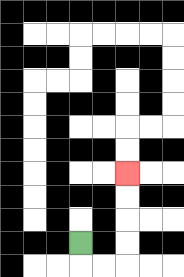{'start': '[3, 10]', 'end': '[5, 7]', 'path_directions': 'D,R,R,U,U,U,U', 'path_coordinates': '[[3, 10], [3, 11], [4, 11], [5, 11], [5, 10], [5, 9], [5, 8], [5, 7]]'}